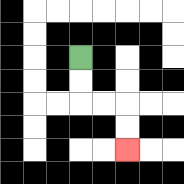{'start': '[3, 2]', 'end': '[5, 6]', 'path_directions': 'D,D,R,R,D,D', 'path_coordinates': '[[3, 2], [3, 3], [3, 4], [4, 4], [5, 4], [5, 5], [5, 6]]'}